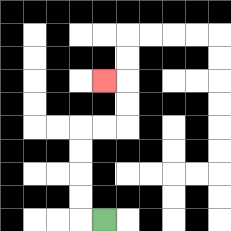{'start': '[4, 9]', 'end': '[4, 3]', 'path_directions': 'L,U,U,U,U,R,R,U,U,L', 'path_coordinates': '[[4, 9], [3, 9], [3, 8], [3, 7], [3, 6], [3, 5], [4, 5], [5, 5], [5, 4], [5, 3], [4, 3]]'}